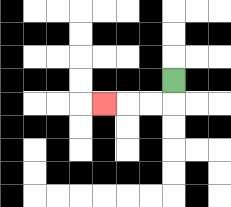{'start': '[7, 3]', 'end': '[4, 4]', 'path_directions': 'D,L,L,L', 'path_coordinates': '[[7, 3], [7, 4], [6, 4], [5, 4], [4, 4]]'}